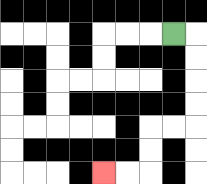{'start': '[7, 1]', 'end': '[4, 7]', 'path_directions': 'R,D,D,D,D,L,L,D,D,L,L', 'path_coordinates': '[[7, 1], [8, 1], [8, 2], [8, 3], [8, 4], [8, 5], [7, 5], [6, 5], [6, 6], [6, 7], [5, 7], [4, 7]]'}